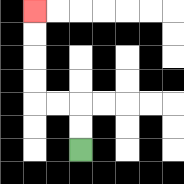{'start': '[3, 6]', 'end': '[1, 0]', 'path_directions': 'U,U,L,L,U,U,U,U', 'path_coordinates': '[[3, 6], [3, 5], [3, 4], [2, 4], [1, 4], [1, 3], [1, 2], [1, 1], [1, 0]]'}